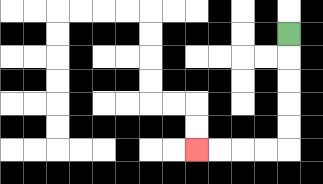{'start': '[12, 1]', 'end': '[8, 6]', 'path_directions': 'D,D,D,D,D,L,L,L,L', 'path_coordinates': '[[12, 1], [12, 2], [12, 3], [12, 4], [12, 5], [12, 6], [11, 6], [10, 6], [9, 6], [8, 6]]'}